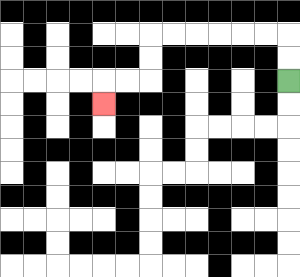{'start': '[12, 3]', 'end': '[4, 4]', 'path_directions': 'U,U,L,L,L,L,L,L,D,D,L,L,D', 'path_coordinates': '[[12, 3], [12, 2], [12, 1], [11, 1], [10, 1], [9, 1], [8, 1], [7, 1], [6, 1], [6, 2], [6, 3], [5, 3], [4, 3], [4, 4]]'}